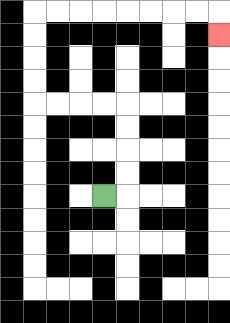{'start': '[4, 8]', 'end': '[9, 1]', 'path_directions': 'R,U,U,U,U,L,L,L,L,U,U,U,U,R,R,R,R,R,R,R,R,D', 'path_coordinates': '[[4, 8], [5, 8], [5, 7], [5, 6], [5, 5], [5, 4], [4, 4], [3, 4], [2, 4], [1, 4], [1, 3], [1, 2], [1, 1], [1, 0], [2, 0], [3, 0], [4, 0], [5, 0], [6, 0], [7, 0], [8, 0], [9, 0], [9, 1]]'}